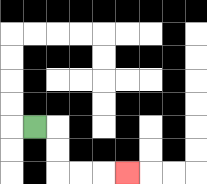{'start': '[1, 5]', 'end': '[5, 7]', 'path_directions': 'R,D,D,R,R,R', 'path_coordinates': '[[1, 5], [2, 5], [2, 6], [2, 7], [3, 7], [4, 7], [5, 7]]'}